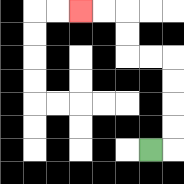{'start': '[6, 6]', 'end': '[3, 0]', 'path_directions': 'R,U,U,U,U,L,L,U,U,L,L', 'path_coordinates': '[[6, 6], [7, 6], [7, 5], [7, 4], [7, 3], [7, 2], [6, 2], [5, 2], [5, 1], [5, 0], [4, 0], [3, 0]]'}